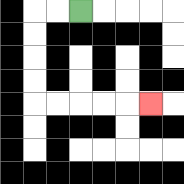{'start': '[3, 0]', 'end': '[6, 4]', 'path_directions': 'L,L,D,D,D,D,R,R,R,R,R', 'path_coordinates': '[[3, 0], [2, 0], [1, 0], [1, 1], [1, 2], [1, 3], [1, 4], [2, 4], [3, 4], [4, 4], [5, 4], [6, 4]]'}